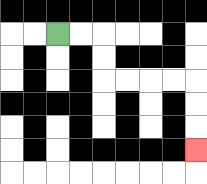{'start': '[2, 1]', 'end': '[8, 6]', 'path_directions': 'R,R,D,D,R,R,R,R,D,D,D', 'path_coordinates': '[[2, 1], [3, 1], [4, 1], [4, 2], [4, 3], [5, 3], [6, 3], [7, 3], [8, 3], [8, 4], [8, 5], [8, 6]]'}